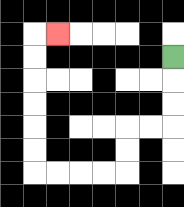{'start': '[7, 2]', 'end': '[2, 1]', 'path_directions': 'D,D,D,L,L,D,D,L,L,L,L,U,U,U,U,U,U,R', 'path_coordinates': '[[7, 2], [7, 3], [7, 4], [7, 5], [6, 5], [5, 5], [5, 6], [5, 7], [4, 7], [3, 7], [2, 7], [1, 7], [1, 6], [1, 5], [1, 4], [1, 3], [1, 2], [1, 1], [2, 1]]'}